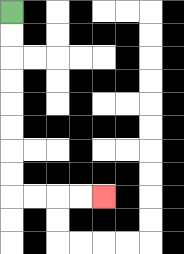{'start': '[0, 0]', 'end': '[4, 8]', 'path_directions': 'D,D,D,D,D,D,D,D,R,R,R,R', 'path_coordinates': '[[0, 0], [0, 1], [0, 2], [0, 3], [0, 4], [0, 5], [0, 6], [0, 7], [0, 8], [1, 8], [2, 8], [3, 8], [4, 8]]'}